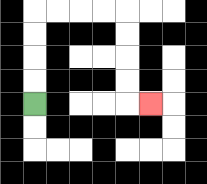{'start': '[1, 4]', 'end': '[6, 4]', 'path_directions': 'U,U,U,U,R,R,R,R,D,D,D,D,R', 'path_coordinates': '[[1, 4], [1, 3], [1, 2], [1, 1], [1, 0], [2, 0], [3, 0], [4, 0], [5, 0], [5, 1], [5, 2], [5, 3], [5, 4], [6, 4]]'}